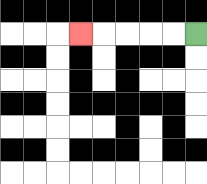{'start': '[8, 1]', 'end': '[3, 1]', 'path_directions': 'L,L,L,L,L', 'path_coordinates': '[[8, 1], [7, 1], [6, 1], [5, 1], [4, 1], [3, 1]]'}